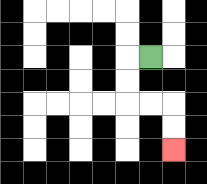{'start': '[6, 2]', 'end': '[7, 6]', 'path_directions': 'L,D,D,R,R,D,D', 'path_coordinates': '[[6, 2], [5, 2], [5, 3], [5, 4], [6, 4], [7, 4], [7, 5], [7, 6]]'}